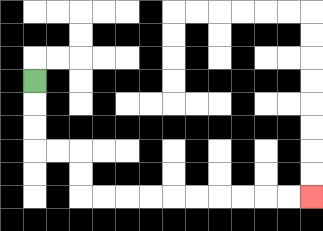{'start': '[1, 3]', 'end': '[13, 8]', 'path_directions': 'D,D,D,R,R,D,D,R,R,R,R,R,R,R,R,R,R', 'path_coordinates': '[[1, 3], [1, 4], [1, 5], [1, 6], [2, 6], [3, 6], [3, 7], [3, 8], [4, 8], [5, 8], [6, 8], [7, 8], [8, 8], [9, 8], [10, 8], [11, 8], [12, 8], [13, 8]]'}